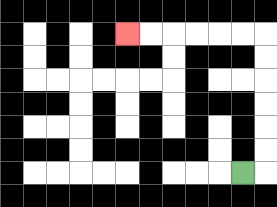{'start': '[10, 7]', 'end': '[5, 1]', 'path_directions': 'R,U,U,U,U,U,U,L,L,L,L,L,L', 'path_coordinates': '[[10, 7], [11, 7], [11, 6], [11, 5], [11, 4], [11, 3], [11, 2], [11, 1], [10, 1], [9, 1], [8, 1], [7, 1], [6, 1], [5, 1]]'}